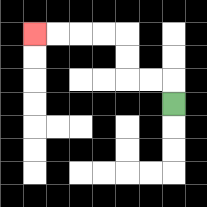{'start': '[7, 4]', 'end': '[1, 1]', 'path_directions': 'U,L,L,U,U,L,L,L,L', 'path_coordinates': '[[7, 4], [7, 3], [6, 3], [5, 3], [5, 2], [5, 1], [4, 1], [3, 1], [2, 1], [1, 1]]'}